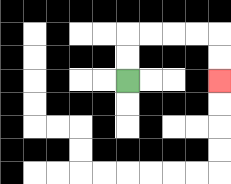{'start': '[5, 3]', 'end': '[9, 3]', 'path_directions': 'U,U,R,R,R,R,D,D', 'path_coordinates': '[[5, 3], [5, 2], [5, 1], [6, 1], [7, 1], [8, 1], [9, 1], [9, 2], [9, 3]]'}